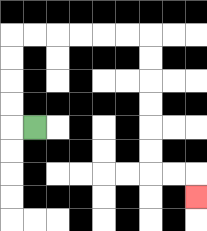{'start': '[1, 5]', 'end': '[8, 8]', 'path_directions': 'L,U,U,U,U,R,R,R,R,R,R,D,D,D,D,D,D,R,R,D', 'path_coordinates': '[[1, 5], [0, 5], [0, 4], [0, 3], [0, 2], [0, 1], [1, 1], [2, 1], [3, 1], [4, 1], [5, 1], [6, 1], [6, 2], [6, 3], [6, 4], [6, 5], [6, 6], [6, 7], [7, 7], [8, 7], [8, 8]]'}